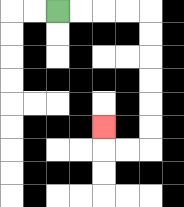{'start': '[2, 0]', 'end': '[4, 5]', 'path_directions': 'R,R,R,R,D,D,D,D,D,D,L,L,U', 'path_coordinates': '[[2, 0], [3, 0], [4, 0], [5, 0], [6, 0], [6, 1], [6, 2], [6, 3], [6, 4], [6, 5], [6, 6], [5, 6], [4, 6], [4, 5]]'}